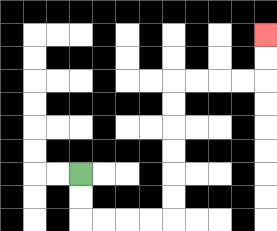{'start': '[3, 7]', 'end': '[11, 1]', 'path_directions': 'D,D,R,R,R,R,U,U,U,U,U,U,R,R,R,R,U,U', 'path_coordinates': '[[3, 7], [3, 8], [3, 9], [4, 9], [5, 9], [6, 9], [7, 9], [7, 8], [7, 7], [7, 6], [7, 5], [7, 4], [7, 3], [8, 3], [9, 3], [10, 3], [11, 3], [11, 2], [11, 1]]'}